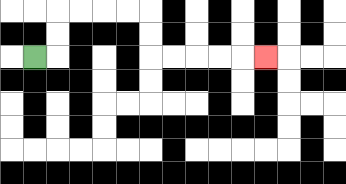{'start': '[1, 2]', 'end': '[11, 2]', 'path_directions': 'R,U,U,R,R,R,R,D,D,R,R,R,R,R', 'path_coordinates': '[[1, 2], [2, 2], [2, 1], [2, 0], [3, 0], [4, 0], [5, 0], [6, 0], [6, 1], [6, 2], [7, 2], [8, 2], [9, 2], [10, 2], [11, 2]]'}